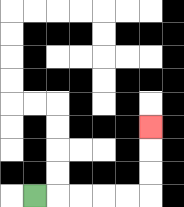{'start': '[1, 8]', 'end': '[6, 5]', 'path_directions': 'R,R,R,R,R,U,U,U', 'path_coordinates': '[[1, 8], [2, 8], [3, 8], [4, 8], [5, 8], [6, 8], [6, 7], [6, 6], [6, 5]]'}